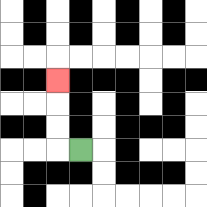{'start': '[3, 6]', 'end': '[2, 3]', 'path_directions': 'L,U,U,U', 'path_coordinates': '[[3, 6], [2, 6], [2, 5], [2, 4], [2, 3]]'}